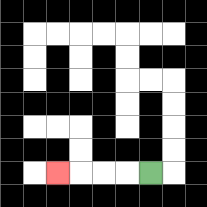{'start': '[6, 7]', 'end': '[2, 7]', 'path_directions': 'L,L,L,L', 'path_coordinates': '[[6, 7], [5, 7], [4, 7], [3, 7], [2, 7]]'}